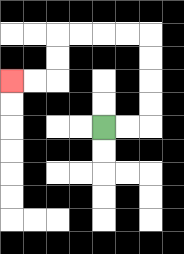{'start': '[4, 5]', 'end': '[0, 3]', 'path_directions': 'R,R,U,U,U,U,L,L,L,L,D,D,L,L', 'path_coordinates': '[[4, 5], [5, 5], [6, 5], [6, 4], [6, 3], [6, 2], [6, 1], [5, 1], [4, 1], [3, 1], [2, 1], [2, 2], [2, 3], [1, 3], [0, 3]]'}